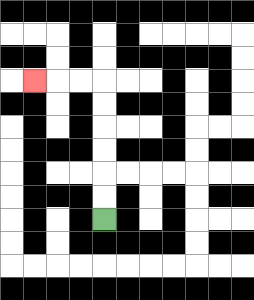{'start': '[4, 9]', 'end': '[1, 3]', 'path_directions': 'U,U,U,U,U,U,L,L,L', 'path_coordinates': '[[4, 9], [4, 8], [4, 7], [4, 6], [4, 5], [4, 4], [4, 3], [3, 3], [2, 3], [1, 3]]'}